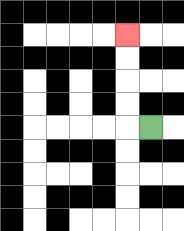{'start': '[6, 5]', 'end': '[5, 1]', 'path_directions': 'L,U,U,U,U', 'path_coordinates': '[[6, 5], [5, 5], [5, 4], [5, 3], [5, 2], [5, 1]]'}